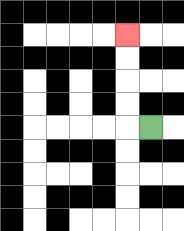{'start': '[6, 5]', 'end': '[5, 1]', 'path_directions': 'L,U,U,U,U', 'path_coordinates': '[[6, 5], [5, 5], [5, 4], [5, 3], [5, 2], [5, 1]]'}